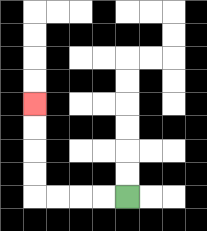{'start': '[5, 8]', 'end': '[1, 4]', 'path_directions': 'L,L,L,L,U,U,U,U', 'path_coordinates': '[[5, 8], [4, 8], [3, 8], [2, 8], [1, 8], [1, 7], [1, 6], [1, 5], [1, 4]]'}